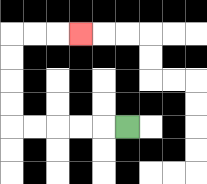{'start': '[5, 5]', 'end': '[3, 1]', 'path_directions': 'L,L,L,L,L,U,U,U,U,R,R,R', 'path_coordinates': '[[5, 5], [4, 5], [3, 5], [2, 5], [1, 5], [0, 5], [0, 4], [0, 3], [0, 2], [0, 1], [1, 1], [2, 1], [3, 1]]'}